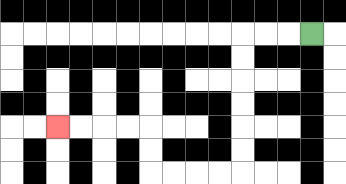{'start': '[13, 1]', 'end': '[2, 5]', 'path_directions': 'L,L,L,D,D,D,D,D,D,L,L,L,L,U,U,L,L,L,L', 'path_coordinates': '[[13, 1], [12, 1], [11, 1], [10, 1], [10, 2], [10, 3], [10, 4], [10, 5], [10, 6], [10, 7], [9, 7], [8, 7], [7, 7], [6, 7], [6, 6], [6, 5], [5, 5], [4, 5], [3, 5], [2, 5]]'}